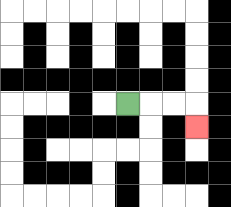{'start': '[5, 4]', 'end': '[8, 5]', 'path_directions': 'R,R,R,D', 'path_coordinates': '[[5, 4], [6, 4], [7, 4], [8, 4], [8, 5]]'}